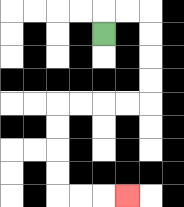{'start': '[4, 1]', 'end': '[5, 8]', 'path_directions': 'U,R,R,D,D,D,D,L,L,L,L,D,D,D,D,R,R,R', 'path_coordinates': '[[4, 1], [4, 0], [5, 0], [6, 0], [6, 1], [6, 2], [6, 3], [6, 4], [5, 4], [4, 4], [3, 4], [2, 4], [2, 5], [2, 6], [2, 7], [2, 8], [3, 8], [4, 8], [5, 8]]'}